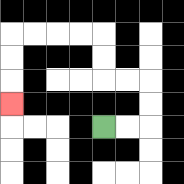{'start': '[4, 5]', 'end': '[0, 4]', 'path_directions': 'R,R,U,U,L,L,U,U,L,L,L,L,D,D,D', 'path_coordinates': '[[4, 5], [5, 5], [6, 5], [6, 4], [6, 3], [5, 3], [4, 3], [4, 2], [4, 1], [3, 1], [2, 1], [1, 1], [0, 1], [0, 2], [0, 3], [0, 4]]'}